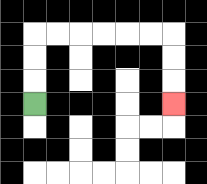{'start': '[1, 4]', 'end': '[7, 4]', 'path_directions': 'U,U,U,R,R,R,R,R,R,D,D,D', 'path_coordinates': '[[1, 4], [1, 3], [1, 2], [1, 1], [2, 1], [3, 1], [4, 1], [5, 1], [6, 1], [7, 1], [7, 2], [7, 3], [7, 4]]'}